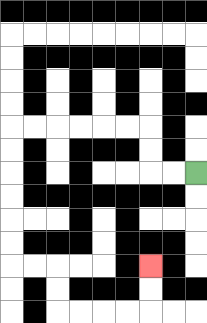{'start': '[8, 7]', 'end': '[6, 11]', 'path_directions': 'L,L,U,U,L,L,L,L,L,L,D,D,D,D,D,D,R,R,D,D,R,R,R,R,U,U', 'path_coordinates': '[[8, 7], [7, 7], [6, 7], [6, 6], [6, 5], [5, 5], [4, 5], [3, 5], [2, 5], [1, 5], [0, 5], [0, 6], [0, 7], [0, 8], [0, 9], [0, 10], [0, 11], [1, 11], [2, 11], [2, 12], [2, 13], [3, 13], [4, 13], [5, 13], [6, 13], [6, 12], [6, 11]]'}